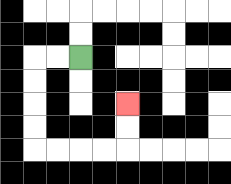{'start': '[3, 2]', 'end': '[5, 4]', 'path_directions': 'L,L,D,D,D,D,R,R,R,R,U,U', 'path_coordinates': '[[3, 2], [2, 2], [1, 2], [1, 3], [1, 4], [1, 5], [1, 6], [2, 6], [3, 6], [4, 6], [5, 6], [5, 5], [5, 4]]'}